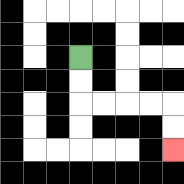{'start': '[3, 2]', 'end': '[7, 6]', 'path_directions': 'D,D,R,R,R,R,D,D', 'path_coordinates': '[[3, 2], [3, 3], [3, 4], [4, 4], [5, 4], [6, 4], [7, 4], [7, 5], [7, 6]]'}